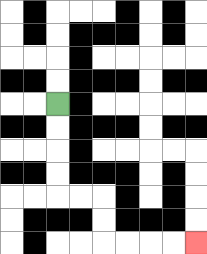{'start': '[2, 4]', 'end': '[8, 10]', 'path_directions': 'D,D,D,D,R,R,D,D,R,R,R,R', 'path_coordinates': '[[2, 4], [2, 5], [2, 6], [2, 7], [2, 8], [3, 8], [4, 8], [4, 9], [4, 10], [5, 10], [6, 10], [7, 10], [8, 10]]'}